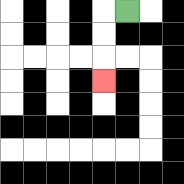{'start': '[5, 0]', 'end': '[4, 3]', 'path_directions': 'L,D,D,D', 'path_coordinates': '[[5, 0], [4, 0], [4, 1], [4, 2], [4, 3]]'}